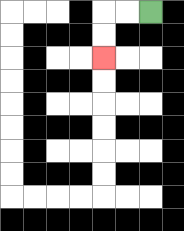{'start': '[6, 0]', 'end': '[4, 2]', 'path_directions': 'L,L,D,D', 'path_coordinates': '[[6, 0], [5, 0], [4, 0], [4, 1], [4, 2]]'}